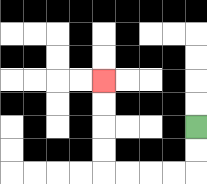{'start': '[8, 5]', 'end': '[4, 3]', 'path_directions': 'D,D,L,L,L,L,U,U,U,U', 'path_coordinates': '[[8, 5], [8, 6], [8, 7], [7, 7], [6, 7], [5, 7], [4, 7], [4, 6], [4, 5], [4, 4], [4, 3]]'}